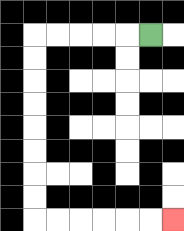{'start': '[6, 1]', 'end': '[7, 9]', 'path_directions': 'L,L,L,L,L,D,D,D,D,D,D,D,D,R,R,R,R,R,R', 'path_coordinates': '[[6, 1], [5, 1], [4, 1], [3, 1], [2, 1], [1, 1], [1, 2], [1, 3], [1, 4], [1, 5], [1, 6], [1, 7], [1, 8], [1, 9], [2, 9], [3, 9], [4, 9], [5, 9], [6, 9], [7, 9]]'}